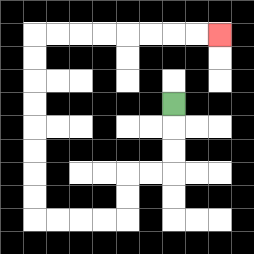{'start': '[7, 4]', 'end': '[9, 1]', 'path_directions': 'D,D,D,L,L,D,D,L,L,L,L,U,U,U,U,U,U,U,U,R,R,R,R,R,R,R,R', 'path_coordinates': '[[7, 4], [7, 5], [7, 6], [7, 7], [6, 7], [5, 7], [5, 8], [5, 9], [4, 9], [3, 9], [2, 9], [1, 9], [1, 8], [1, 7], [1, 6], [1, 5], [1, 4], [1, 3], [1, 2], [1, 1], [2, 1], [3, 1], [4, 1], [5, 1], [6, 1], [7, 1], [8, 1], [9, 1]]'}